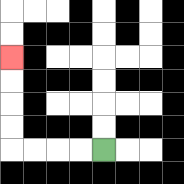{'start': '[4, 6]', 'end': '[0, 2]', 'path_directions': 'L,L,L,L,U,U,U,U', 'path_coordinates': '[[4, 6], [3, 6], [2, 6], [1, 6], [0, 6], [0, 5], [0, 4], [0, 3], [0, 2]]'}